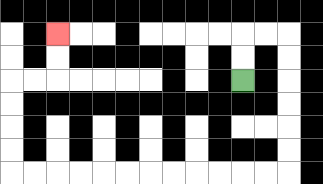{'start': '[10, 3]', 'end': '[2, 1]', 'path_directions': 'U,U,R,R,D,D,D,D,D,D,L,L,L,L,L,L,L,L,L,L,L,L,U,U,U,U,R,R,U,U', 'path_coordinates': '[[10, 3], [10, 2], [10, 1], [11, 1], [12, 1], [12, 2], [12, 3], [12, 4], [12, 5], [12, 6], [12, 7], [11, 7], [10, 7], [9, 7], [8, 7], [7, 7], [6, 7], [5, 7], [4, 7], [3, 7], [2, 7], [1, 7], [0, 7], [0, 6], [0, 5], [0, 4], [0, 3], [1, 3], [2, 3], [2, 2], [2, 1]]'}